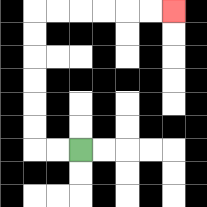{'start': '[3, 6]', 'end': '[7, 0]', 'path_directions': 'L,L,U,U,U,U,U,U,R,R,R,R,R,R', 'path_coordinates': '[[3, 6], [2, 6], [1, 6], [1, 5], [1, 4], [1, 3], [1, 2], [1, 1], [1, 0], [2, 0], [3, 0], [4, 0], [5, 0], [6, 0], [7, 0]]'}